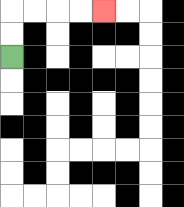{'start': '[0, 2]', 'end': '[4, 0]', 'path_directions': 'U,U,R,R,R,R', 'path_coordinates': '[[0, 2], [0, 1], [0, 0], [1, 0], [2, 0], [3, 0], [4, 0]]'}